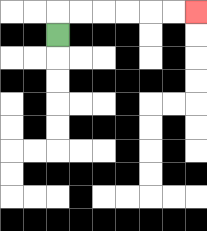{'start': '[2, 1]', 'end': '[8, 0]', 'path_directions': 'U,R,R,R,R,R,R', 'path_coordinates': '[[2, 1], [2, 0], [3, 0], [4, 0], [5, 0], [6, 0], [7, 0], [8, 0]]'}